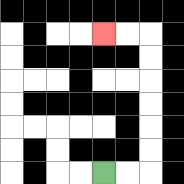{'start': '[4, 7]', 'end': '[4, 1]', 'path_directions': 'R,R,U,U,U,U,U,U,L,L', 'path_coordinates': '[[4, 7], [5, 7], [6, 7], [6, 6], [6, 5], [6, 4], [6, 3], [6, 2], [6, 1], [5, 1], [4, 1]]'}